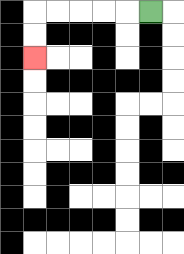{'start': '[6, 0]', 'end': '[1, 2]', 'path_directions': 'L,L,L,L,L,D,D', 'path_coordinates': '[[6, 0], [5, 0], [4, 0], [3, 0], [2, 0], [1, 0], [1, 1], [1, 2]]'}